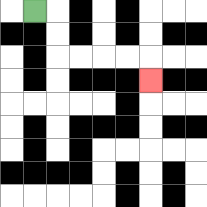{'start': '[1, 0]', 'end': '[6, 3]', 'path_directions': 'R,D,D,R,R,R,R,D', 'path_coordinates': '[[1, 0], [2, 0], [2, 1], [2, 2], [3, 2], [4, 2], [5, 2], [6, 2], [6, 3]]'}